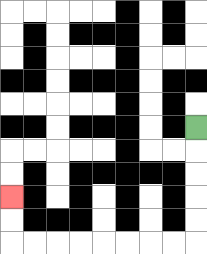{'start': '[8, 5]', 'end': '[0, 8]', 'path_directions': 'D,D,D,D,D,L,L,L,L,L,L,L,L,U,U', 'path_coordinates': '[[8, 5], [8, 6], [8, 7], [8, 8], [8, 9], [8, 10], [7, 10], [6, 10], [5, 10], [4, 10], [3, 10], [2, 10], [1, 10], [0, 10], [0, 9], [0, 8]]'}